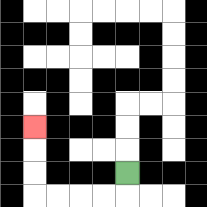{'start': '[5, 7]', 'end': '[1, 5]', 'path_directions': 'D,L,L,L,L,U,U,U', 'path_coordinates': '[[5, 7], [5, 8], [4, 8], [3, 8], [2, 8], [1, 8], [1, 7], [1, 6], [1, 5]]'}